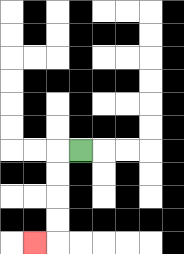{'start': '[3, 6]', 'end': '[1, 10]', 'path_directions': 'L,D,D,D,D,L', 'path_coordinates': '[[3, 6], [2, 6], [2, 7], [2, 8], [2, 9], [2, 10], [1, 10]]'}